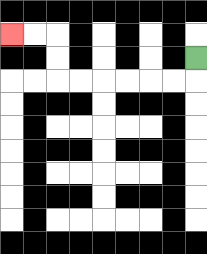{'start': '[8, 2]', 'end': '[0, 1]', 'path_directions': 'D,L,L,L,L,L,L,U,U,L,L', 'path_coordinates': '[[8, 2], [8, 3], [7, 3], [6, 3], [5, 3], [4, 3], [3, 3], [2, 3], [2, 2], [2, 1], [1, 1], [0, 1]]'}